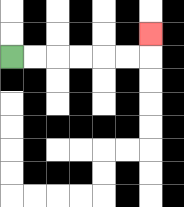{'start': '[0, 2]', 'end': '[6, 1]', 'path_directions': 'R,R,R,R,R,R,U', 'path_coordinates': '[[0, 2], [1, 2], [2, 2], [3, 2], [4, 2], [5, 2], [6, 2], [6, 1]]'}